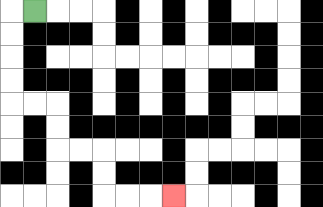{'start': '[1, 0]', 'end': '[7, 8]', 'path_directions': 'L,D,D,D,D,R,R,D,D,R,R,D,D,R,R,R', 'path_coordinates': '[[1, 0], [0, 0], [0, 1], [0, 2], [0, 3], [0, 4], [1, 4], [2, 4], [2, 5], [2, 6], [3, 6], [4, 6], [4, 7], [4, 8], [5, 8], [6, 8], [7, 8]]'}